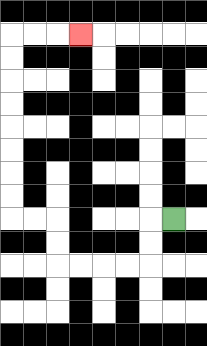{'start': '[7, 9]', 'end': '[3, 1]', 'path_directions': 'L,D,D,L,L,L,L,U,U,L,L,U,U,U,U,U,U,U,U,R,R,R', 'path_coordinates': '[[7, 9], [6, 9], [6, 10], [6, 11], [5, 11], [4, 11], [3, 11], [2, 11], [2, 10], [2, 9], [1, 9], [0, 9], [0, 8], [0, 7], [0, 6], [0, 5], [0, 4], [0, 3], [0, 2], [0, 1], [1, 1], [2, 1], [3, 1]]'}